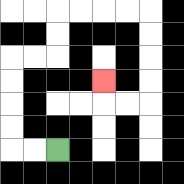{'start': '[2, 6]', 'end': '[4, 3]', 'path_directions': 'L,L,U,U,U,U,R,R,U,U,R,R,R,R,D,D,D,D,L,L,U', 'path_coordinates': '[[2, 6], [1, 6], [0, 6], [0, 5], [0, 4], [0, 3], [0, 2], [1, 2], [2, 2], [2, 1], [2, 0], [3, 0], [4, 0], [5, 0], [6, 0], [6, 1], [6, 2], [6, 3], [6, 4], [5, 4], [4, 4], [4, 3]]'}